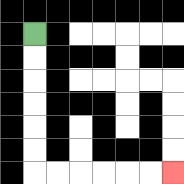{'start': '[1, 1]', 'end': '[7, 7]', 'path_directions': 'D,D,D,D,D,D,R,R,R,R,R,R', 'path_coordinates': '[[1, 1], [1, 2], [1, 3], [1, 4], [1, 5], [1, 6], [1, 7], [2, 7], [3, 7], [4, 7], [5, 7], [6, 7], [7, 7]]'}